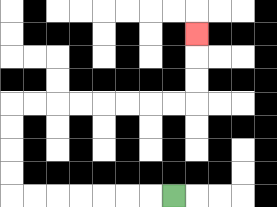{'start': '[7, 8]', 'end': '[8, 1]', 'path_directions': 'L,L,L,L,L,L,L,U,U,U,U,R,R,R,R,R,R,R,R,U,U,U', 'path_coordinates': '[[7, 8], [6, 8], [5, 8], [4, 8], [3, 8], [2, 8], [1, 8], [0, 8], [0, 7], [0, 6], [0, 5], [0, 4], [1, 4], [2, 4], [3, 4], [4, 4], [5, 4], [6, 4], [7, 4], [8, 4], [8, 3], [8, 2], [8, 1]]'}